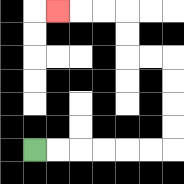{'start': '[1, 6]', 'end': '[2, 0]', 'path_directions': 'R,R,R,R,R,R,U,U,U,U,L,L,U,U,L,L,L', 'path_coordinates': '[[1, 6], [2, 6], [3, 6], [4, 6], [5, 6], [6, 6], [7, 6], [7, 5], [7, 4], [7, 3], [7, 2], [6, 2], [5, 2], [5, 1], [5, 0], [4, 0], [3, 0], [2, 0]]'}